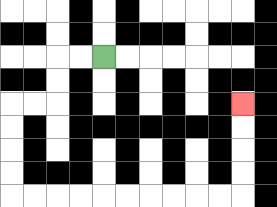{'start': '[4, 2]', 'end': '[10, 4]', 'path_directions': 'L,L,D,D,L,L,D,D,D,D,R,R,R,R,R,R,R,R,R,R,U,U,U,U', 'path_coordinates': '[[4, 2], [3, 2], [2, 2], [2, 3], [2, 4], [1, 4], [0, 4], [0, 5], [0, 6], [0, 7], [0, 8], [1, 8], [2, 8], [3, 8], [4, 8], [5, 8], [6, 8], [7, 8], [8, 8], [9, 8], [10, 8], [10, 7], [10, 6], [10, 5], [10, 4]]'}